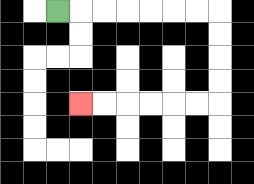{'start': '[2, 0]', 'end': '[3, 4]', 'path_directions': 'R,R,R,R,R,R,R,D,D,D,D,L,L,L,L,L,L', 'path_coordinates': '[[2, 0], [3, 0], [4, 0], [5, 0], [6, 0], [7, 0], [8, 0], [9, 0], [9, 1], [9, 2], [9, 3], [9, 4], [8, 4], [7, 4], [6, 4], [5, 4], [4, 4], [3, 4]]'}